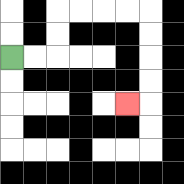{'start': '[0, 2]', 'end': '[5, 4]', 'path_directions': 'R,R,U,U,R,R,R,R,D,D,D,D,L', 'path_coordinates': '[[0, 2], [1, 2], [2, 2], [2, 1], [2, 0], [3, 0], [4, 0], [5, 0], [6, 0], [6, 1], [6, 2], [6, 3], [6, 4], [5, 4]]'}